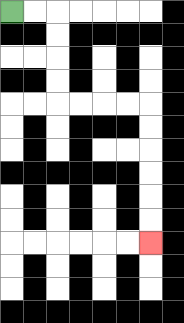{'start': '[0, 0]', 'end': '[6, 10]', 'path_directions': 'R,R,D,D,D,D,R,R,R,R,D,D,D,D,D,D', 'path_coordinates': '[[0, 0], [1, 0], [2, 0], [2, 1], [2, 2], [2, 3], [2, 4], [3, 4], [4, 4], [5, 4], [6, 4], [6, 5], [6, 6], [6, 7], [6, 8], [6, 9], [6, 10]]'}